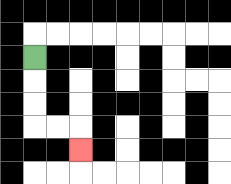{'start': '[1, 2]', 'end': '[3, 6]', 'path_directions': 'D,D,D,R,R,D', 'path_coordinates': '[[1, 2], [1, 3], [1, 4], [1, 5], [2, 5], [3, 5], [3, 6]]'}